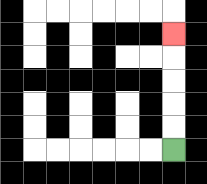{'start': '[7, 6]', 'end': '[7, 1]', 'path_directions': 'U,U,U,U,U', 'path_coordinates': '[[7, 6], [7, 5], [7, 4], [7, 3], [7, 2], [7, 1]]'}